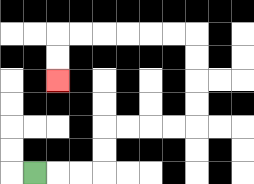{'start': '[1, 7]', 'end': '[2, 3]', 'path_directions': 'R,R,R,U,U,R,R,R,R,U,U,U,U,L,L,L,L,L,L,D,D', 'path_coordinates': '[[1, 7], [2, 7], [3, 7], [4, 7], [4, 6], [4, 5], [5, 5], [6, 5], [7, 5], [8, 5], [8, 4], [8, 3], [8, 2], [8, 1], [7, 1], [6, 1], [5, 1], [4, 1], [3, 1], [2, 1], [2, 2], [2, 3]]'}